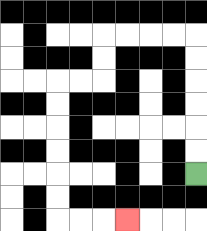{'start': '[8, 7]', 'end': '[5, 9]', 'path_directions': 'U,U,U,U,U,U,L,L,L,L,D,D,L,L,D,D,D,D,D,D,R,R,R', 'path_coordinates': '[[8, 7], [8, 6], [8, 5], [8, 4], [8, 3], [8, 2], [8, 1], [7, 1], [6, 1], [5, 1], [4, 1], [4, 2], [4, 3], [3, 3], [2, 3], [2, 4], [2, 5], [2, 6], [2, 7], [2, 8], [2, 9], [3, 9], [4, 9], [5, 9]]'}